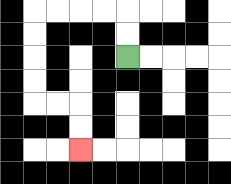{'start': '[5, 2]', 'end': '[3, 6]', 'path_directions': 'U,U,L,L,L,L,D,D,D,D,R,R,D,D', 'path_coordinates': '[[5, 2], [5, 1], [5, 0], [4, 0], [3, 0], [2, 0], [1, 0], [1, 1], [1, 2], [1, 3], [1, 4], [2, 4], [3, 4], [3, 5], [3, 6]]'}